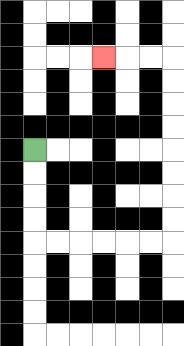{'start': '[1, 6]', 'end': '[4, 2]', 'path_directions': 'D,D,D,D,R,R,R,R,R,R,U,U,U,U,U,U,U,U,L,L,L', 'path_coordinates': '[[1, 6], [1, 7], [1, 8], [1, 9], [1, 10], [2, 10], [3, 10], [4, 10], [5, 10], [6, 10], [7, 10], [7, 9], [7, 8], [7, 7], [7, 6], [7, 5], [7, 4], [7, 3], [7, 2], [6, 2], [5, 2], [4, 2]]'}